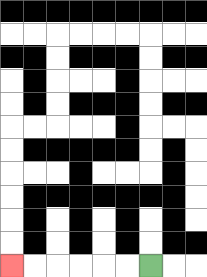{'start': '[6, 11]', 'end': '[0, 11]', 'path_directions': 'L,L,L,L,L,L', 'path_coordinates': '[[6, 11], [5, 11], [4, 11], [3, 11], [2, 11], [1, 11], [0, 11]]'}